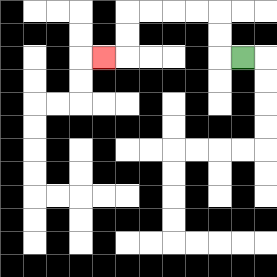{'start': '[10, 2]', 'end': '[4, 2]', 'path_directions': 'L,U,U,L,L,L,L,D,D,L', 'path_coordinates': '[[10, 2], [9, 2], [9, 1], [9, 0], [8, 0], [7, 0], [6, 0], [5, 0], [5, 1], [5, 2], [4, 2]]'}